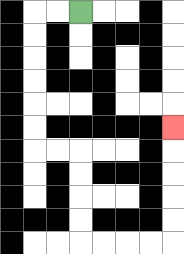{'start': '[3, 0]', 'end': '[7, 5]', 'path_directions': 'L,L,D,D,D,D,D,D,R,R,D,D,D,D,R,R,R,R,U,U,U,U,U', 'path_coordinates': '[[3, 0], [2, 0], [1, 0], [1, 1], [1, 2], [1, 3], [1, 4], [1, 5], [1, 6], [2, 6], [3, 6], [3, 7], [3, 8], [3, 9], [3, 10], [4, 10], [5, 10], [6, 10], [7, 10], [7, 9], [7, 8], [7, 7], [7, 6], [7, 5]]'}